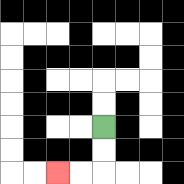{'start': '[4, 5]', 'end': '[2, 7]', 'path_directions': 'D,D,L,L', 'path_coordinates': '[[4, 5], [4, 6], [4, 7], [3, 7], [2, 7]]'}